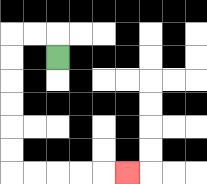{'start': '[2, 2]', 'end': '[5, 7]', 'path_directions': 'U,L,L,D,D,D,D,D,D,R,R,R,R,R', 'path_coordinates': '[[2, 2], [2, 1], [1, 1], [0, 1], [0, 2], [0, 3], [0, 4], [0, 5], [0, 6], [0, 7], [1, 7], [2, 7], [3, 7], [4, 7], [5, 7]]'}